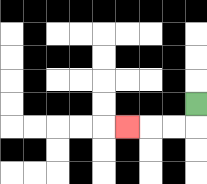{'start': '[8, 4]', 'end': '[5, 5]', 'path_directions': 'D,L,L,L', 'path_coordinates': '[[8, 4], [8, 5], [7, 5], [6, 5], [5, 5]]'}